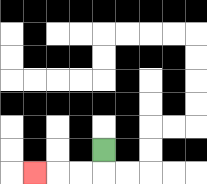{'start': '[4, 6]', 'end': '[1, 7]', 'path_directions': 'D,L,L,L', 'path_coordinates': '[[4, 6], [4, 7], [3, 7], [2, 7], [1, 7]]'}